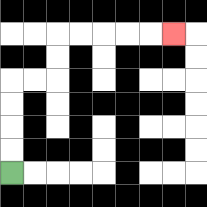{'start': '[0, 7]', 'end': '[7, 1]', 'path_directions': 'U,U,U,U,R,R,U,U,R,R,R,R,R', 'path_coordinates': '[[0, 7], [0, 6], [0, 5], [0, 4], [0, 3], [1, 3], [2, 3], [2, 2], [2, 1], [3, 1], [4, 1], [5, 1], [6, 1], [7, 1]]'}